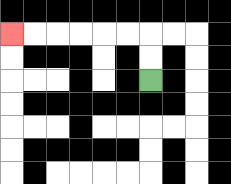{'start': '[6, 3]', 'end': '[0, 1]', 'path_directions': 'U,U,L,L,L,L,L,L', 'path_coordinates': '[[6, 3], [6, 2], [6, 1], [5, 1], [4, 1], [3, 1], [2, 1], [1, 1], [0, 1]]'}